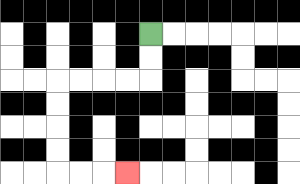{'start': '[6, 1]', 'end': '[5, 7]', 'path_directions': 'D,D,L,L,L,L,D,D,D,D,R,R,R', 'path_coordinates': '[[6, 1], [6, 2], [6, 3], [5, 3], [4, 3], [3, 3], [2, 3], [2, 4], [2, 5], [2, 6], [2, 7], [3, 7], [4, 7], [5, 7]]'}